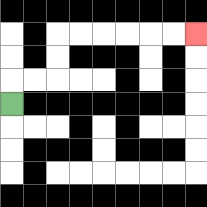{'start': '[0, 4]', 'end': '[8, 1]', 'path_directions': 'U,R,R,U,U,R,R,R,R,R,R', 'path_coordinates': '[[0, 4], [0, 3], [1, 3], [2, 3], [2, 2], [2, 1], [3, 1], [4, 1], [5, 1], [6, 1], [7, 1], [8, 1]]'}